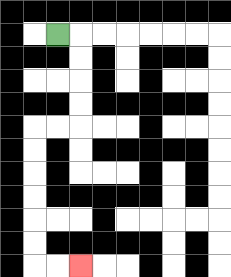{'start': '[2, 1]', 'end': '[3, 11]', 'path_directions': 'R,D,D,D,D,L,L,D,D,D,D,D,D,R,R', 'path_coordinates': '[[2, 1], [3, 1], [3, 2], [3, 3], [3, 4], [3, 5], [2, 5], [1, 5], [1, 6], [1, 7], [1, 8], [1, 9], [1, 10], [1, 11], [2, 11], [3, 11]]'}